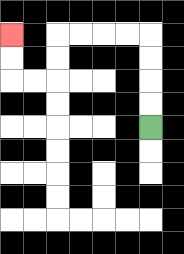{'start': '[6, 5]', 'end': '[0, 1]', 'path_directions': 'U,U,U,U,L,L,L,L,D,D,L,L,U,U', 'path_coordinates': '[[6, 5], [6, 4], [6, 3], [6, 2], [6, 1], [5, 1], [4, 1], [3, 1], [2, 1], [2, 2], [2, 3], [1, 3], [0, 3], [0, 2], [0, 1]]'}